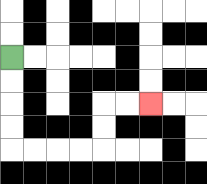{'start': '[0, 2]', 'end': '[6, 4]', 'path_directions': 'D,D,D,D,R,R,R,R,U,U,R,R', 'path_coordinates': '[[0, 2], [0, 3], [0, 4], [0, 5], [0, 6], [1, 6], [2, 6], [3, 6], [4, 6], [4, 5], [4, 4], [5, 4], [6, 4]]'}